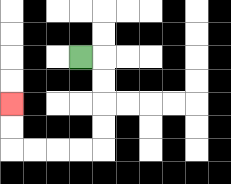{'start': '[3, 2]', 'end': '[0, 4]', 'path_directions': 'R,D,D,D,D,L,L,L,L,U,U', 'path_coordinates': '[[3, 2], [4, 2], [4, 3], [4, 4], [4, 5], [4, 6], [3, 6], [2, 6], [1, 6], [0, 6], [0, 5], [0, 4]]'}